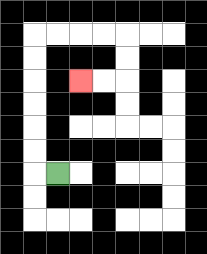{'start': '[2, 7]', 'end': '[3, 3]', 'path_directions': 'L,U,U,U,U,U,U,R,R,R,R,D,D,L,L', 'path_coordinates': '[[2, 7], [1, 7], [1, 6], [1, 5], [1, 4], [1, 3], [1, 2], [1, 1], [2, 1], [3, 1], [4, 1], [5, 1], [5, 2], [5, 3], [4, 3], [3, 3]]'}